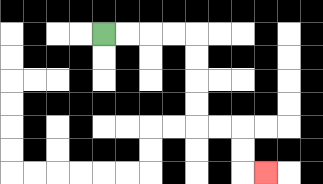{'start': '[4, 1]', 'end': '[11, 7]', 'path_directions': 'R,R,R,R,D,D,D,D,R,R,D,D,R', 'path_coordinates': '[[4, 1], [5, 1], [6, 1], [7, 1], [8, 1], [8, 2], [8, 3], [8, 4], [8, 5], [9, 5], [10, 5], [10, 6], [10, 7], [11, 7]]'}